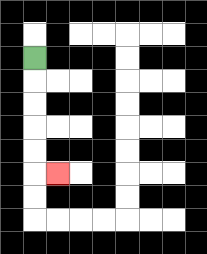{'start': '[1, 2]', 'end': '[2, 7]', 'path_directions': 'D,D,D,D,D,R', 'path_coordinates': '[[1, 2], [1, 3], [1, 4], [1, 5], [1, 6], [1, 7], [2, 7]]'}